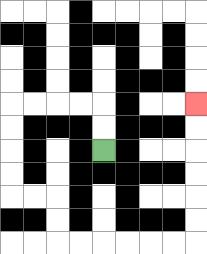{'start': '[4, 6]', 'end': '[8, 4]', 'path_directions': 'U,U,L,L,L,L,D,D,D,D,R,R,D,D,R,R,R,R,R,R,U,U,U,U,U,U', 'path_coordinates': '[[4, 6], [4, 5], [4, 4], [3, 4], [2, 4], [1, 4], [0, 4], [0, 5], [0, 6], [0, 7], [0, 8], [1, 8], [2, 8], [2, 9], [2, 10], [3, 10], [4, 10], [5, 10], [6, 10], [7, 10], [8, 10], [8, 9], [8, 8], [8, 7], [8, 6], [8, 5], [8, 4]]'}